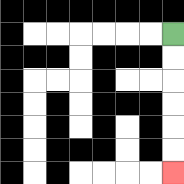{'start': '[7, 1]', 'end': '[7, 7]', 'path_directions': 'D,D,D,D,D,D', 'path_coordinates': '[[7, 1], [7, 2], [7, 3], [7, 4], [7, 5], [7, 6], [7, 7]]'}